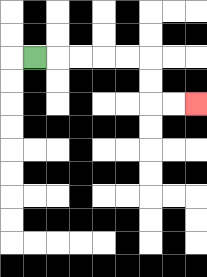{'start': '[1, 2]', 'end': '[8, 4]', 'path_directions': 'R,R,R,R,R,D,D,R,R', 'path_coordinates': '[[1, 2], [2, 2], [3, 2], [4, 2], [5, 2], [6, 2], [6, 3], [6, 4], [7, 4], [8, 4]]'}